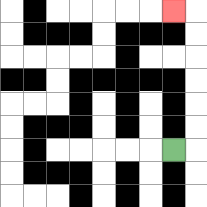{'start': '[7, 6]', 'end': '[7, 0]', 'path_directions': 'R,U,U,U,U,U,U,L', 'path_coordinates': '[[7, 6], [8, 6], [8, 5], [8, 4], [8, 3], [8, 2], [8, 1], [8, 0], [7, 0]]'}